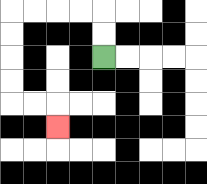{'start': '[4, 2]', 'end': '[2, 5]', 'path_directions': 'U,U,L,L,L,L,D,D,D,D,R,R,D', 'path_coordinates': '[[4, 2], [4, 1], [4, 0], [3, 0], [2, 0], [1, 0], [0, 0], [0, 1], [0, 2], [0, 3], [0, 4], [1, 4], [2, 4], [2, 5]]'}